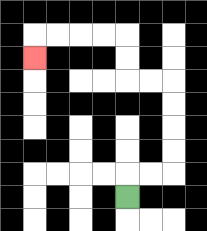{'start': '[5, 8]', 'end': '[1, 2]', 'path_directions': 'U,R,R,U,U,U,U,L,L,U,U,L,L,L,L,D', 'path_coordinates': '[[5, 8], [5, 7], [6, 7], [7, 7], [7, 6], [7, 5], [7, 4], [7, 3], [6, 3], [5, 3], [5, 2], [5, 1], [4, 1], [3, 1], [2, 1], [1, 1], [1, 2]]'}